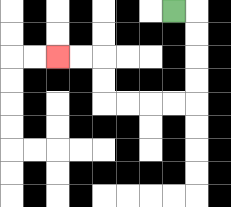{'start': '[7, 0]', 'end': '[2, 2]', 'path_directions': 'R,D,D,D,D,L,L,L,L,U,U,L,L', 'path_coordinates': '[[7, 0], [8, 0], [8, 1], [8, 2], [8, 3], [8, 4], [7, 4], [6, 4], [5, 4], [4, 4], [4, 3], [4, 2], [3, 2], [2, 2]]'}